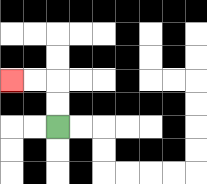{'start': '[2, 5]', 'end': '[0, 3]', 'path_directions': 'U,U,L,L', 'path_coordinates': '[[2, 5], [2, 4], [2, 3], [1, 3], [0, 3]]'}